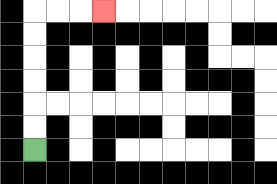{'start': '[1, 6]', 'end': '[4, 0]', 'path_directions': 'U,U,U,U,U,U,R,R,R', 'path_coordinates': '[[1, 6], [1, 5], [1, 4], [1, 3], [1, 2], [1, 1], [1, 0], [2, 0], [3, 0], [4, 0]]'}